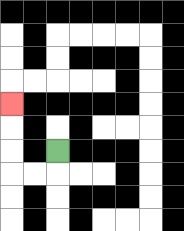{'start': '[2, 6]', 'end': '[0, 4]', 'path_directions': 'D,L,L,U,U,U', 'path_coordinates': '[[2, 6], [2, 7], [1, 7], [0, 7], [0, 6], [0, 5], [0, 4]]'}